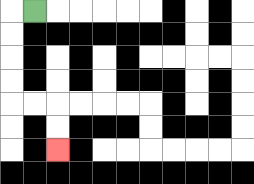{'start': '[1, 0]', 'end': '[2, 6]', 'path_directions': 'L,D,D,D,D,R,R,D,D', 'path_coordinates': '[[1, 0], [0, 0], [0, 1], [0, 2], [0, 3], [0, 4], [1, 4], [2, 4], [2, 5], [2, 6]]'}